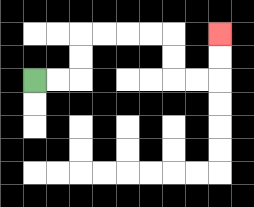{'start': '[1, 3]', 'end': '[9, 1]', 'path_directions': 'R,R,U,U,R,R,R,R,D,D,R,R,U,U', 'path_coordinates': '[[1, 3], [2, 3], [3, 3], [3, 2], [3, 1], [4, 1], [5, 1], [6, 1], [7, 1], [7, 2], [7, 3], [8, 3], [9, 3], [9, 2], [9, 1]]'}